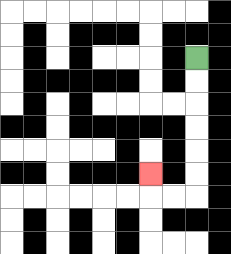{'start': '[8, 2]', 'end': '[6, 7]', 'path_directions': 'D,D,D,D,D,D,L,L,U', 'path_coordinates': '[[8, 2], [8, 3], [8, 4], [8, 5], [8, 6], [8, 7], [8, 8], [7, 8], [6, 8], [6, 7]]'}